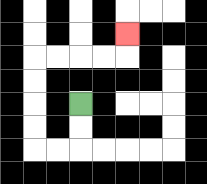{'start': '[3, 4]', 'end': '[5, 1]', 'path_directions': 'D,D,L,L,U,U,U,U,R,R,R,R,U', 'path_coordinates': '[[3, 4], [3, 5], [3, 6], [2, 6], [1, 6], [1, 5], [1, 4], [1, 3], [1, 2], [2, 2], [3, 2], [4, 2], [5, 2], [5, 1]]'}